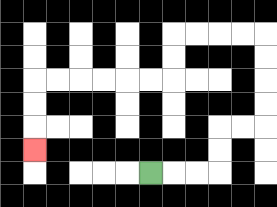{'start': '[6, 7]', 'end': '[1, 6]', 'path_directions': 'R,R,R,U,U,R,R,U,U,U,U,L,L,L,L,D,D,L,L,L,L,L,L,D,D,D', 'path_coordinates': '[[6, 7], [7, 7], [8, 7], [9, 7], [9, 6], [9, 5], [10, 5], [11, 5], [11, 4], [11, 3], [11, 2], [11, 1], [10, 1], [9, 1], [8, 1], [7, 1], [7, 2], [7, 3], [6, 3], [5, 3], [4, 3], [3, 3], [2, 3], [1, 3], [1, 4], [1, 5], [1, 6]]'}